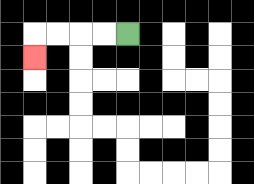{'start': '[5, 1]', 'end': '[1, 2]', 'path_directions': 'L,L,L,L,D', 'path_coordinates': '[[5, 1], [4, 1], [3, 1], [2, 1], [1, 1], [1, 2]]'}